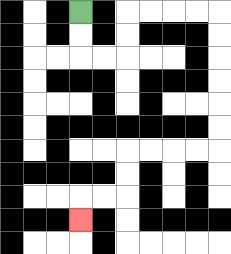{'start': '[3, 0]', 'end': '[3, 9]', 'path_directions': 'D,D,R,R,U,U,R,R,R,R,D,D,D,D,D,D,L,L,L,L,D,D,L,L,D', 'path_coordinates': '[[3, 0], [3, 1], [3, 2], [4, 2], [5, 2], [5, 1], [5, 0], [6, 0], [7, 0], [8, 0], [9, 0], [9, 1], [9, 2], [9, 3], [9, 4], [9, 5], [9, 6], [8, 6], [7, 6], [6, 6], [5, 6], [5, 7], [5, 8], [4, 8], [3, 8], [3, 9]]'}